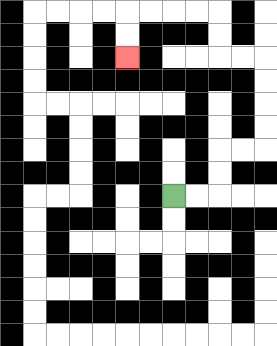{'start': '[7, 8]', 'end': '[5, 2]', 'path_directions': 'R,R,U,U,R,R,U,U,U,U,L,L,U,U,L,L,L,L,D,D', 'path_coordinates': '[[7, 8], [8, 8], [9, 8], [9, 7], [9, 6], [10, 6], [11, 6], [11, 5], [11, 4], [11, 3], [11, 2], [10, 2], [9, 2], [9, 1], [9, 0], [8, 0], [7, 0], [6, 0], [5, 0], [5, 1], [5, 2]]'}